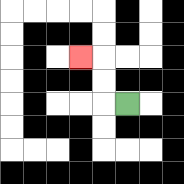{'start': '[5, 4]', 'end': '[3, 2]', 'path_directions': 'L,U,U,L', 'path_coordinates': '[[5, 4], [4, 4], [4, 3], [4, 2], [3, 2]]'}